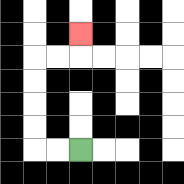{'start': '[3, 6]', 'end': '[3, 1]', 'path_directions': 'L,L,U,U,U,U,R,R,U', 'path_coordinates': '[[3, 6], [2, 6], [1, 6], [1, 5], [1, 4], [1, 3], [1, 2], [2, 2], [3, 2], [3, 1]]'}